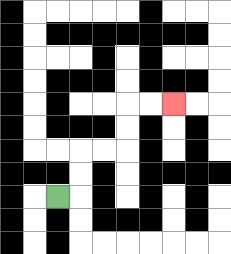{'start': '[2, 8]', 'end': '[7, 4]', 'path_directions': 'R,U,U,R,R,U,U,R,R', 'path_coordinates': '[[2, 8], [3, 8], [3, 7], [3, 6], [4, 6], [5, 6], [5, 5], [5, 4], [6, 4], [7, 4]]'}